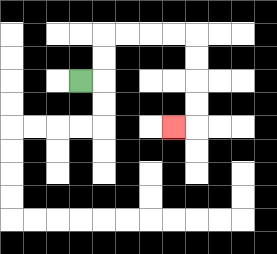{'start': '[3, 3]', 'end': '[7, 5]', 'path_directions': 'R,U,U,R,R,R,R,D,D,D,D,L', 'path_coordinates': '[[3, 3], [4, 3], [4, 2], [4, 1], [5, 1], [6, 1], [7, 1], [8, 1], [8, 2], [8, 3], [8, 4], [8, 5], [7, 5]]'}